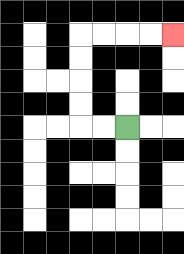{'start': '[5, 5]', 'end': '[7, 1]', 'path_directions': 'L,L,U,U,U,U,R,R,R,R', 'path_coordinates': '[[5, 5], [4, 5], [3, 5], [3, 4], [3, 3], [3, 2], [3, 1], [4, 1], [5, 1], [6, 1], [7, 1]]'}